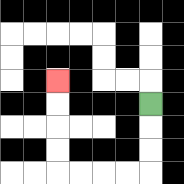{'start': '[6, 4]', 'end': '[2, 3]', 'path_directions': 'D,D,D,L,L,L,L,U,U,U,U', 'path_coordinates': '[[6, 4], [6, 5], [6, 6], [6, 7], [5, 7], [4, 7], [3, 7], [2, 7], [2, 6], [2, 5], [2, 4], [2, 3]]'}